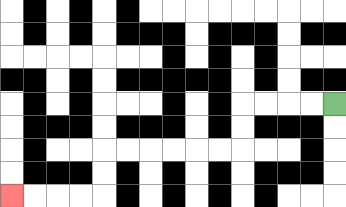{'start': '[14, 4]', 'end': '[0, 8]', 'path_directions': 'L,L,L,L,D,D,L,L,L,L,L,L,D,D,L,L,L,L', 'path_coordinates': '[[14, 4], [13, 4], [12, 4], [11, 4], [10, 4], [10, 5], [10, 6], [9, 6], [8, 6], [7, 6], [6, 6], [5, 6], [4, 6], [4, 7], [4, 8], [3, 8], [2, 8], [1, 8], [0, 8]]'}